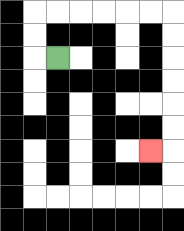{'start': '[2, 2]', 'end': '[6, 6]', 'path_directions': 'L,U,U,R,R,R,R,R,R,D,D,D,D,D,D,L', 'path_coordinates': '[[2, 2], [1, 2], [1, 1], [1, 0], [2, 0], [3, 0], [4, 0], [5, 0], [6, 0], [7, 0], [7, 1], [7, 2], [7, 3], [7, 4], [7, 5], [7, 6], [6, 6]]'}